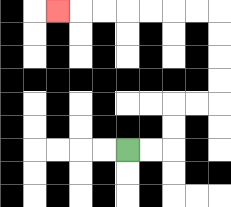{'start': '[5, 6]', 'end': '[2, 0]', 'path_directions': 'R,R,U,U,R,R,U,U,U,U,L,L,L,L,L,L,L', 'path_coordinates': '[[5, 6], [6, 6], [7, 6], [7, 5], [7, 4], [8, 4], [9, 4], [9, 3], [9, 2], [9, 1], [9, 0], [8, 0], [7, 0], [6, 0], [5, 0], [4, 0], [3, 0], [2, 0]]'}